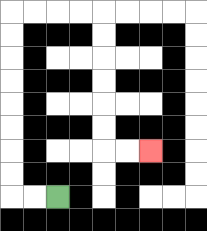{'start': '[2, 8]', 'end': '[6, 6]', 'path_directions': 'L,L,U,U,U,U,U,U,U,U,R,R,R,R,D,D,D,D,D,D,R,R', 'path_coordinates': '[[2, 8], [1, 8], [0, 8], [0, 7], [0, 6], [0, 5], [0, 4], [0, 3], [0, 2], [0, 1], [0, 0], [1, 0], [2, 0], [3, 0], [4, 0], [4, 1], [4, 2], [4, 3], [4, 4], [4, 5], [4, 6], [5, 6], [6, 6]]'}